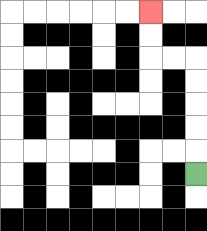{'start': '[8, 7]', 'end': '[6, 0]', 'path_directions': 'U,U,U,U,U,L,L,U,U', 'path_coordinates': '[[8, 7], [8, 6], [8, 5], [8, 4], [8, 3], [8, 2], [7, 2], [6, 2], [6, 1], [6, 0]]'}